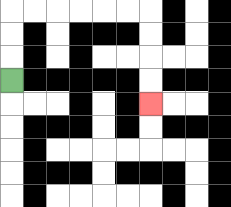{'start': '[0, 3]', 'end': '[6, 4]', 'path_directions': 'U,U,U,R,R,R,R,R,R,D,D,D,D', 'path_coordinates': '[[0, 3], [0, 2], [0, 1], [0, 0], [1, 0], [2, 0], [3, 0], [4, 0], [5, 0], [6, 0], [6, 1], [6, 2], [6, 3], [6, 4]]'}